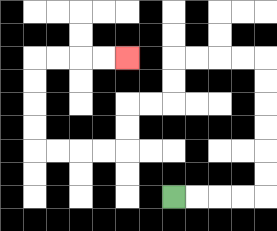{'start': '[7, 8]', 'end': '[5, 2]', 'path_directions': 'R,R,R,R,U,U,U,U,U,U,L,L,L,L,D,D,L,L,D,D,L,L,L,L,U,U,U,U,R,R,R,R', 'path_coordinates': '[[7, 8], [8, 8], [9, 8], [10, 8], [11, 8], [11, 7], [11, 6], [11, 5], [11, 4], [11, 3], [11, 2], [10, 2], [9, 2], [8, 2], [7, 2], [7, 3], [7, 4], [6, 4], [5, 4], [5, 5], [5, 6], [4, 6], [3, 6], [2, 6], [1, 6], [1, 5], [1, 4], [1, 3], [1, 2], [2, 2], [3, 2], [4, 2], [5, 2]]'}